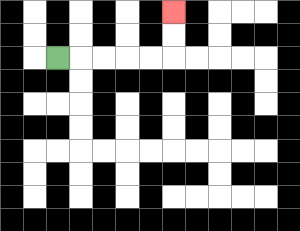{'start': '[2, 2]', 'end': '[7, 0]', 'path_directions': 'R,R,R,R,R,U,U', 'path_coordinates': '[[2, 2], [3, 2], [4, 2], [5, 2], [6, 2], [7, 2], [7, 1], [7, 0]]'}